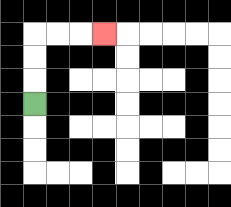{'start': '[1, 4]', 'end': '[4, 1]', 'path_directions': 'U,U,U,R,R,R', 'path_coordinates': '[[1, 4], [1, 3], [1, 2], [1, 1], [2, 1], [3, 1], [4, 1]]'}